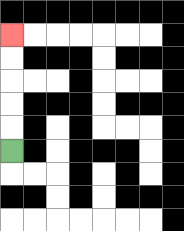{'start': '[0, 6]', 'end': '[0, 1]', 'path_directions': 'U,U,U,U,U', 'path_coordinates': '[[0, 6], [0, 5], [0, 4], [0, 3], [0, 2], [0, 1]]'}